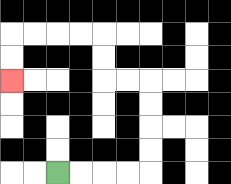{'start': '[2, 7]', 'end': '[0, 3]', 'path_directions': 'R,R,R,R,U,U,U,U,L,L,U,U,L,L,L,L,D,D', 'path_coordinates': '[[2, 7], [3, 7], [4, 7], [5, 7], [6, 7], [6, 6], [6, 5], [6, 4], [6, 3], [5, 3], [4, 3], [4, 2], [4, 1], [3, 1], [2, 1], [1, 1], [0, 1], [0, 2], [0, 3]]'}